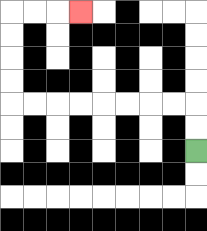{'start': '[8, 6]', 'end': '[3, 0]', 'path_directions': 'U,U,L,L,L,L,L,L,L,L,U,U,U,U,R,R,R', 'path_coordinates': '[[8, 6], [8, 5], [8, 4], [7, 4], [6, 4], [5, 4], [4, 4], [3, 4], [2, 4], [1, 4], [0, 4], [0, 3], [0, 2], [0, 1], [0, 0], [1, 0], [2, 0], [3, 0]]'}